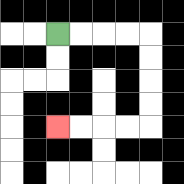{'start': '[2, 1]', 'end': '[2, 5]', 'path_directions': 'R,R,R,R,D,D,D,D,L,L,L,L', 'path_coordinates': '[[2, 1], [3, 1], [4, 1], [5, 1], [6, 1], [6, 2], [6, 3], [6, 4], [6, 5], [5, 5], [4, 5], [3, 5], [2, 5]]'}